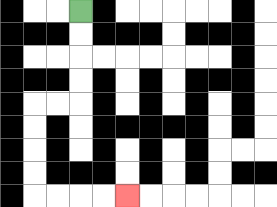{'start': '[3, 0]', 'end': '[5, 8]', 'path_directions': 'D,D,D,D,L,L,D,D,D,D,R,R,R,R', 'path_coordinates': '[[3, 0], [3, 1], [3, 2], [3, 3], [3, 4], [2, 4], [1, 4], [1, 5], [1, 6], [1, 7], [1, 8], [2, 8], [3, 8], [4, 8], [5, 8]]'}